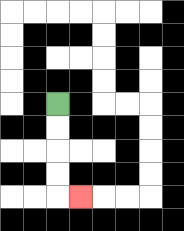{'start': '[2, 4]', 'end': '[3, 8]', 'path_directions': 'D,D,D,D,R', 'path_coordinates': '[[2, 4], [2, 5], [2, 6], [2, 7], [2, 8], [3, 8]]'}